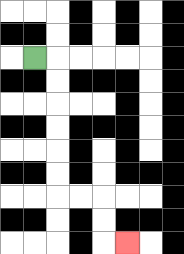{'start': '[1, 2]', 'end': '[5, 10]', 'path_directions': 'R,D,D,D,D,D,D,R,R,D,D,R', 'path_coordinates': '[[1, 2], [2, 2], [2, 3], [2, 4], [2, 5], [2, 6], [2, 7], [2, 8], [3, 8], [4, 8], [4, 9], [4, 10], [5, 10]]'}